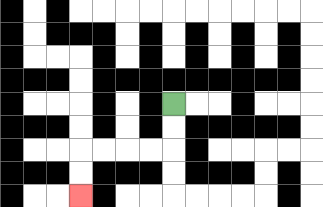{'start': '[7, 4]', 'end': '[3, 8]', 'path_directions': 'D,D,L,L,L,L,D,D', 'path_coordinates': '[[7, 4], [7, 5], [7, 6], [6, 6], [5, 6], [4, 6], [3, 6], [3, 7], [3, 8]]'}